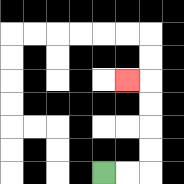{'start': '[4, 7]', 'end': '[5, 3]', 'path_directions': 'R,R,U,U,U,U,L', 'path_coordinates': '[[4, 7], [5, 7], [6, 7], [6, 6], [6, 5], [6, 4], [6, 3], [5, 3]]'}